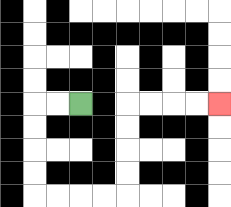{'start': '[3, 4]', 'end': '[9, 4]', 'path_directions': 'L,L,D,D,D,D,R,R,R,R,U,U,U,U,R,R,R,R', 'path_coordinates': '[[3, 4], [2, 4], [1, 4], [1, 5], [1, 6], [1, 7], [1, 8], [2, 8], [3, 8], [4, 8], [5, 8], [5, 7], [5, 6], [5, 5], [5, 4], [6, 4], [7, 4], [8, 4], [9, 4]]'}